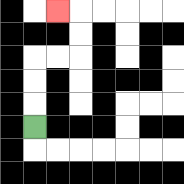{'start': '[1, 5]', 'end': '[2, 0]', 'path_directions': 'U,U,U,R,R,U,U,L', 'path_coordinates': '[[1, 5], [1, 4], [1, 3], [1, 2], [2, 2], [3, 2], [3, 1], [3, 0], [2, 0]]'}